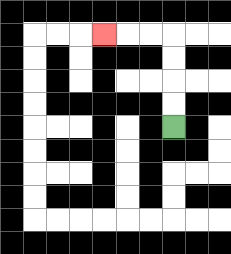{'start': '[7, 5]', 'end': '[4, 1]', 'path_directions': 'U,U,U,U,L,L,L', 'path_coordinates': '[[7, 5], [7, 4], [7, 3], [7, 2], [7, 1], [6, 1], [5, 1], [4, 1]]'}